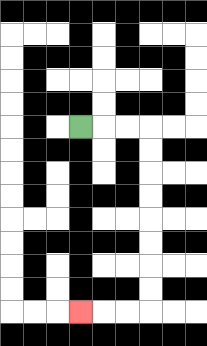{'start': '[3, 5]', 'end': '[3, 13]', 'path_directions': 'R,R,R,D,D,D,D,D,D,D,D,L,L,L', 'path_coordinates': '[[3, 5], [4, 5], [5, 5], [6, 5], [6, 6], [6, 7], [6, 8], [6, 9], [6, 10], [6, 11], [6, 12], [6, 13], [5, 13], [4, 13], [3, 13]]'}